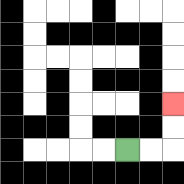{'start': '[5, 6]', 'end': '[7, 4]', 'path_directions': 'R,R,U,U', 'path_coordinates': '[[5, 6], [6, 6], [7, 6], [7, 5], [7, 4]]'}